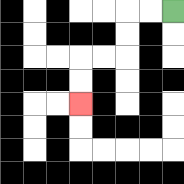{'start': '[7, 0]', 'end': '[3, 4]', 'path_directions': 'L,L,D,D,L,L,D,D', 'path_coordinates': '[[7, 0], [6, 0], [5, 0], [5, 1], [5, 2], [4, 2], [3, 2], [3, 3], [3, 4]]'}